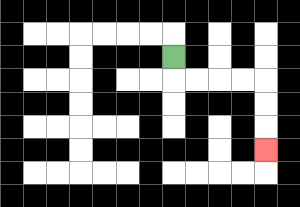{'start': '[7, 2]', 'end': '[11, 6]', 'path_directions': 'D,R,R,R,R,D,D,D', 'path_coordinates': '[[7, 2], [7, 3], [8, 3], [9, 3], [10, 3], [11, 3], [11, 4], [11, 5], [11, 6]]'}